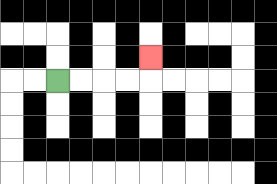{'start': '[2, 3]', 'end': '[6, 2]', 'path_directions': 'R,R,R,R,U', 'path_coordinates': '[[2, 3], [3, 3], [4, 3], [5, 3], [6, 3], [6, 2]]'}